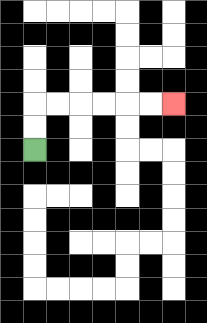{'start': '[1, 6]', 'end': '[7, 4]', 'path_directions': 'U,U,R,R,R,R,R,R', 'path_coordinates': '[[1, 6], [1, 5], [1, 4], [2, 4], [3, 4], [4, 4], [5, 4], [6, 4], [7, 4]]'}